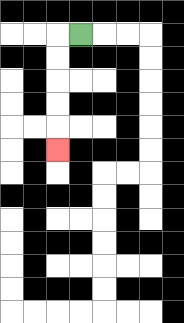{'start': '[3, 1]', 'end': '[2, 6]', 'path_directions': 'L,D,D,D,D,D', 'path_coordinates': '[[3, 1], [2, 1], [2, 2], [2, 3], [2, 4], [2, 5], [2, 6]]'}